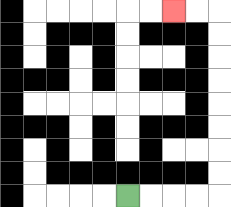{'start': '[5, 8]', 'end': '[7, 0]', 'path_directions': 'R,R,R,R,U,U,U,U,U,U,U,U,L,L', 'path_coordinates': '[[5, 8], [6, 8], [7, 8], [8, 8], [9, 8], [9, 7], [9, 6], [9, 5], [9, 4], [9, 3], [9, 2], [9, 1], [9, 0], [8, 0], [7, 0]]'}